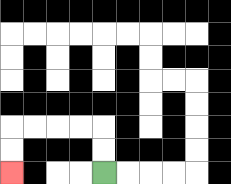{'start': '[4, 7]', 'end': '[0, 7]', 'path_directions': 'U,U,L,L,L,L,D,D', 'path_coordinates': '[[4, 7], [4, 6], [4, 5], [3, 5], [2, 5], [1, 5], [0, 5], [0, 6], [0, 7]]'}